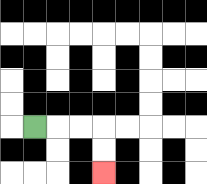{'start': '[1, 5]', 'end': '[4, 7]', 'path_directions': 'R,R,R,D,D', 'path_coordinates': '[[1, 5], [2, 5], [3, 5], [4, 5], [4, 6], [4, 7]]'}